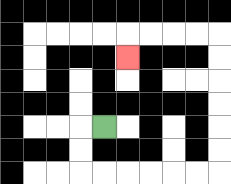{'start': '[4, 5]', 'end': '[5, 2]', 'path_directions': 'L,D,D,R,R,R,R,R,R,U,U,U,U,U,U,L,L,L,L,D', 'path_coordinates': '[[4, 5], [3, 5], [3, 6], [3, 7], [4, 7], [5, 7], [6, 7], [7, 7], [8, 7], [9, 7], [9, 6], [9, 5], [9, 4], [9, 3], [9, 2], [9, 1], [8, 1], [7, 1], [6, 1], [5, 1], [5, 2]]'}